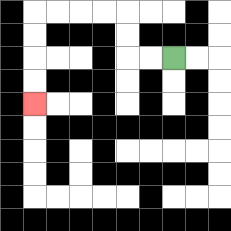{'start': '[7, 2]', 'end': '[1, 4]', 'path_directions': 'L,L,U,U,L,L,L,L,D,D,D,D', 'path_coordinates': '[[7, 2], [6, 2], [5, 2], [5, 1], [5, 0], [4, 0], [3, 0], [2, 0], [1, 0], [1, 1], [1, 2], [1, 3], [1, 4]]'}